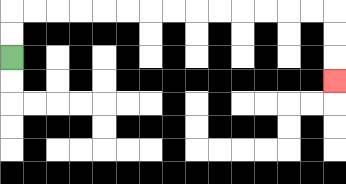{'start': '[0, 2]', 'end': '[14, 3]', 'path_directions': 'U,U,R,R,R,R,R,R,R,R,R,R,R,R,R,R,D,D,D', 'path_coordinates': '[[0, 2], [0, 1], [0, 0], [1, 0], [2, 0], [3, 0], [4, 0], [5, 0], [6, 0], [7, 0], [8, 0], [9, 0], [10, 0], [11, 0], [12, 0], [13, 0], [14, 0], [14, 1], [14, 2], [14, 3]]'}